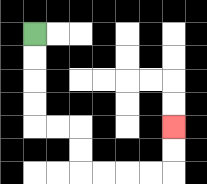{'start': '[1, 1]', 'end': '[7, 5]', 'path_directions': 'D,D,D,D,R,R,D,D,R,R,R,R,U,U', 'path_coordinates': '[[1, 1], [1, 2], [1, 3], [1, 4], [1, 5], [2, 5], [3, 5], [3, 6], [3, 7], [4, 7], [5, 7], [6, 7], [7, 7], [7, 6], [7, 5]]'}